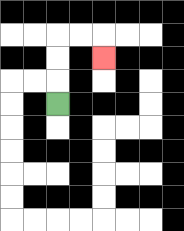{'start': '[2, 4]', 'end': '[4, 2]', 'path_directions': 'U,U,U,R,R,D', 'path_coordinates': '[[2, 4], [2, 3], [2, 2], [2, 1], [3, 1], [4, 1], [4, 2]]'}